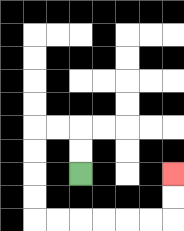{'start': '[3, 7]', 'end': '[7, 7]', 'path_directions': 'U,U,L,L,D,D,D,D,R,R,R,R,R,R,U,U', 'path_coordinates': '[[3, 7], [3, 6], [3, 5], [2, 5], [1, 5], [1, 6], [1, 7], [1, 8], [1, 9], [2, 9], [3, 9], [4, 9], [5, 9], [6, 9], [7, 9], [7, 8], [7, 7]]'}